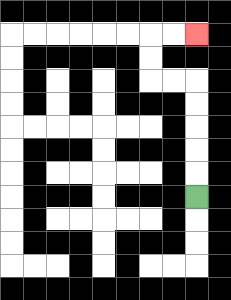{'start': '[8, 8]', 'end': '[8, 1]', 'path_directions': 'U,U,U,U,U,L,L,U,U,R,R', 'path_coordinates': '[[8, 8], [8, 7], [8, 6], [8, 5], [8, 4], [8, 3], [7, 3], [6, 3], [6, 2], [6, 1], [7, 1], [8, 1]]'}